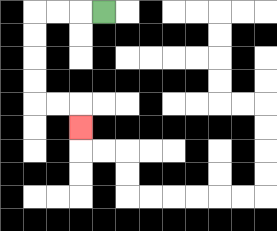{'start': '[4, 0]', 'end': '[3, 5]', 'path_directions': 'L,L,L,D,D,D,D,R,R,D', 'path_coordinates': '[[4, 0], [3, 0], [2, 0], [1, 0], [1, 1], [1, 2], [1, 3], [1, 4], [2, 4], [3, 4], [3, 5]]'}